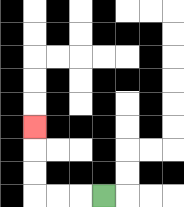{'start': '[4, 8]', 'end': '[1, 5]', 'path_directions': 'L,L,L,U,U,U', 'path_coordinates': '[[4, 8], [3, 8], [2, 8], [1, 8], [1, 7], [1, 6], [1, 5]]'}